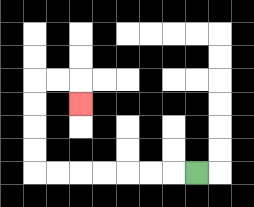{'start': '[8, 7]', 'end': '[3, 4]', 'path_directions': 'L,L,L,L,L,L,L,U,U,U,U,R,R,D', 'path_coordinates': '[[8, 7], [7, 7], [6, 7], [5, 7], [4, 7], [3, 7], [2, 7], [1, 7], [1, 6], [1, 5], [1, 4], [1, 3], [2, 3], [3, 3], [3, 4]]'}